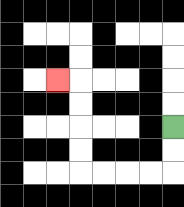{'start': '[7, 5]', 'end': '[2, 3]', 'path_directions': 'D,D,L,L,L,L,U,U,U,U,L', 'path_coordinates': '[[7, 5], [7, 6], [7, 7], [6, 7], [5, 7], [4, 7], [3, 7], [3, 6], [3, 5], [3, 4], [3, 3], [2, 3]]'}